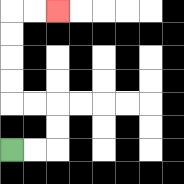{'start': '[0, 6]', 'end': '[2, 0]', 'path_directions': 'R,R,U,U,L,L,U,U,U,U,R,R', 'path_coordinates': '[[0, 6], [1, 6], [2, 6], [2, 5], [2, 4], [1, 4], [0, 4], [0, 3], [0, 2], [0, 1], [0, 0], [1, 0], [2, 0]]'}